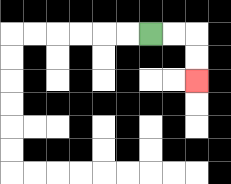{'start': '[6, 1]', 'end': '[8, 3]', 'path_directions': 'R,R,D,D', 'path_coordinates': '[[6, 1], [7, 1], [8, 1], [8, 2], [8, 3]]'}